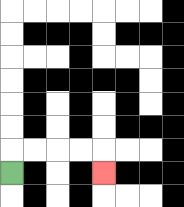{'start': '[0, 7]', 'end': '[4, 7]', 'path_directions': 'U,R,R,R,R,D', 'path_coordinates': '[[0, 7], [0, 6], [1, 6], [2, 6], [3, 6], [4, 6], [4, 7]]'}